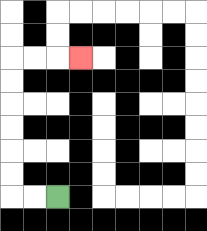{'start': '[2, 8]', 'end': '[3, 2]', 'path_directions': 'L,L,U,U,U,U,U,U,R,R,R', 'path_coordinates': '[[2, 8], [1, 8], [0, 8], [0, 7], [0, 6], [0, 5], [0, 4], [0, 3], [0, 2], [1, 2], [2, 2], [3, 2]]'}